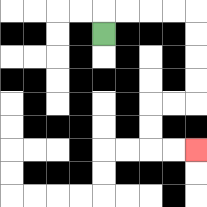{'start': '[4, 1]', 'end': '[8, 6]', 'path_directions': 'U,R,R,R,R,D,D,D,D,L,L,D,D,R,R', 'path_coordinates': '[[4, 1], [4, 0], [5, 0], [6, 0], [7, 0], [8, 0], [8, 1], [8, 2], [8, 3], [8, 4], [7, 4], [6, 4], [6, 5], [6, 6], [7, 6], [8, 6]]'}